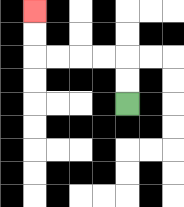{'start': '[5, 4]', 'end': '[1, 0]', 'path_directions': 'U,U,L,L,L,L,U,U', 'path_coordinates': '[[5, 4], [5, 3], [5, 2], [4, 2], [3, 2], [2, 2], [1, 2], [1, 1], [1, 0]]'}